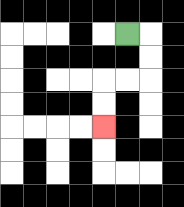{'start': '[5, 1]', 'end': '[4, 5]', 'path_directions': 'R,D,D,L,L,D,D', 'path_coordinates': '[[5, 1], [6, 1], [6, 2], [6, 3], [5, 3], [4, 3], [4, 4], [4, 5]]'}